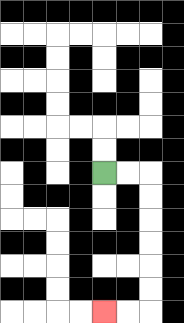{'start': '[4, 7]', 'end': '[4, 13]', 'path_directions': 'R,R,D,D,D,D,D,D,L,L', 'path_coordinates': '[[4, 7], [5, 7], [6, 7], [6, 8], [6, 9], [6, 10], [6, 11], [6, 12], [6, 13], [5, 13], [4, 13]]'}